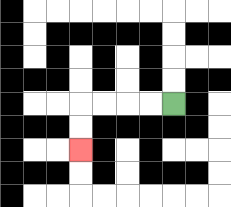{'start': '[7, 4]', 'end': '[3, 6]', 'path_directions': 'L,L,L,L,D,D', 'path_coordinates': '[[7, 4], [6, 4], [5, 4], [4, 4], [3, 4], [3, 5], [3, 6]]'}